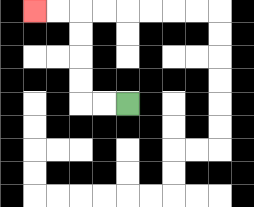{'start': '[5, 4]', 'end': '[1, 0]', 'path_directions': 'L,L,U,U,U,U,L,L', 'path_coordinates': '[[5, 4], [4, 4], [3, 4], [3, 3], [3, 2], [3, 1], [3, 0], [2, 0], [1, 0]]'}